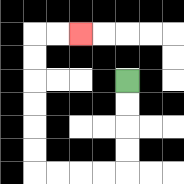{'start': '[5, 3]', 'end': '[3, 1]', 'path_directions': 'D,D,D,D,L,L,L,L,U,U,U,U,U,U,R,R', 'path_coordinates': '[[5, 3], [5, 4], [5, 5], [5, 6], [5, 7], [4, 7], [3, 7], [2, 7], [1, 7], [1, 6], [1, 5], [1, 4], [1, 3], [1, 2], [1, 1], [2, 1], [3, 1]]'}